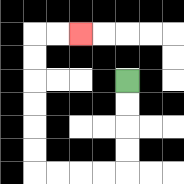{'start': '[5, 3]', 'end': '[3, 1]', 'path_directions': 'D,D,D,D,L,L,L,L,U,U,U,U,U,U,R,R', 'path_coordinates': '[[5, 3], [5, 4], [5, 5], [5, 6], [5, 7], [4, 7], [3, 7], [2, 7], [1, 7], [1, 6], [1, 5], [1, 4], [1, 3], [1, 2], [1, 1], [2, 1], [3, 1]]'}